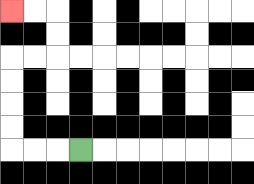{'start': '[3, 6]', 'end': '[0, 0]', 'path_directions': 'L,L,L,U,U,U,U,R,R,U,U,L,L', 'path_coordinates': '[[3, 6], [2, 6], [1, 6], [0, 6], [0, 5], [0, 4], [0, 3], [0, 2], [1, 2], [2, 2], [2, 1], [2, 0], [1, 0], [0, 0]]'}